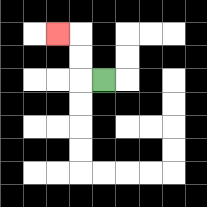{'start': '[4, 3]', 'end': '[2, 1]', 'path_directions': 'L,U,U,L', 'path_coordinates': '[[4, 3], [3, 3], [3, 2], [3, 1], [2, 1]]'}